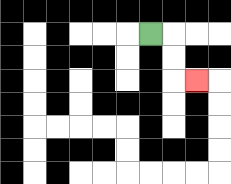{'start': '[6, 1]', 'end': '[8, 3]', 'path_directions': 'R,D,D,R', 'path_coordinates': '[[6, 1], [7, 1], [7, 2], [7, 3], [8, 3]]'}